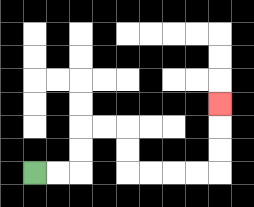{'start': '[1, 7]', 'end': '[9, 4]', 'path_directions': 'R,R,U,U,R,R,D,D,R,R,R,R,U,U,U', 'path_coordinates': '[[1, 7], [2, 7], [3, 7], [3, 6], [3, 5], [4, 5], [5, 5], [5, 6], [5, 7], [6, 7], [7, 7], [8, 7], [9, 7], [9, 6], [9, 5], [9, 4]]'}